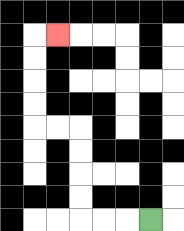{'start': '[6, 9]', 'end': '[2, 1]', 'path_directions': 'L,L,L,U,U,U,U,L,L,U,U,U,U,R', 'path_coordinates': '[[6, 9], [5, 9], [4, 9], [3, 9], [3, 8], [3, 7], [3, 6], [3, 5], [2, 5], [1, 5], [1, 4], [1, 3], [1, 2], [1, 1], [2, 1]]'}